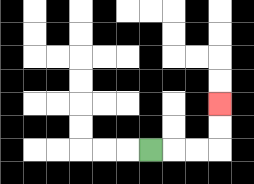{'start': '[6, 6]', 'end': '[9, 4]', 'path_directions': 'R,R,R,U,U', 'path_coordinates': '[[6, 6], [7, 6], [8, 6], [9, 6], [9, 5], [9, 4]]'}